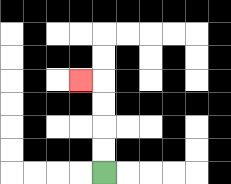{'start': '[4, 7]', 'end': '[3, 3]', 'path_directions': 'U,U,U,U,L', 'path_coordinates': '[[4, 7], [4, 6], [4, 5], [4, 4], [4, 3], [3, 3]]'}